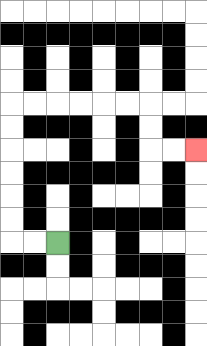{'start': '[2, 10]', 'end': '[8, 6]', 'path_directions': 'L,L,U,U,U,U,U,U,R,R,R,R,R,R,D,D,R,R', 'path_coordinates': '[[2, 10], [1, 10], [0, 10], [0, 9], [0, 8], [0, 7], [0, 6], [0, 5], [0, 4], [1, 4], [2, 4], [3, 4], [4, 4], [5, 4], [6, 4], [6, 5], [6, 6], [7, 6], [8, 6]]'}